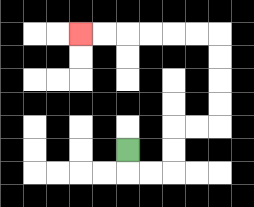{'start': '[5, 6]', 'end': '[3, 1]', 'path_directions': 'D,R,R,U,U,R,R,U,U,U,U,L,L,L,L,L,L', 'path_coordinates': '[[5, 6], [5, 7], [6, 7], [7, 7], [7, 6], [7, 5], [8, 5], [9, 5], [9, 4], [9, 3], [9, 2], [9, 1], [8, 1], [7, 1], [6, 1], [5, 1], [4, 1], [3, 1]]'}